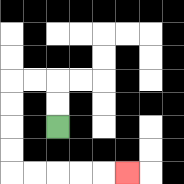{'start': '[2, 5]', 'end': '[5, 7]', 'path_directions': 'U,U,L,L,D,D,D,D,R,R,R,R,R', 'path_coordinates': '[[2, 5], [2, 4], [2, 3], [1, 3], [0, 3], [0, 4], [0, 5], [0, 6], [0, 7], [1, 7], [2, 7], [3, 7], [4, 7], [5, 7]]'}